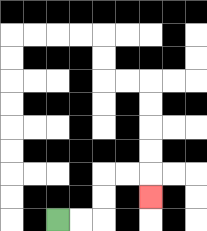{'start': '[2, 9]', 'end': '[6, 8]', 'path_directions': 'R,R,U,U,R,R,D', 'path_coordinates': '[[2, 9], [3, 9], [4, 9], [4, 8], [4, 7], [5, 7], [6, 7], [6, 8]]'}